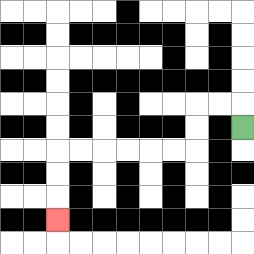{'start': '[10, 5]', 'end': '[2, 9]', 'path_directions': 'U,L,L,D,D,L,L,L,L,L,L,D,D,D', 'path_coordinates': '[[10, 5], [10, 4], [9, 4], [8, 4], [8, 5], [8, 6], [7, 6], [6, 6], [5, 6], [4, 6], [3, 6], [2, 6], [2, 7], [2, 8], [2, 9]]'}